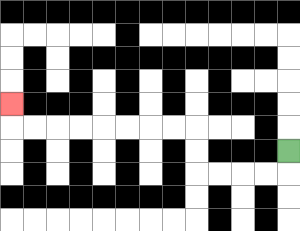{'start': '[12, 6]', 'end': '[0, 4]', 'path_directions': 'D,L,L,L,L,U,U,L,L,L,L,L,L,L,L,U', 'path_coordinates': '[[12, 6], [12, 7], [11, 7], [10, 7], [9, 7], [8, 7], [8, 6], [8, 5], [7, 5], [6, 5], [5, 5], [4, 5], [3, 5], [2, 5], [1, 5], [0, 5], [0, 4]]'}